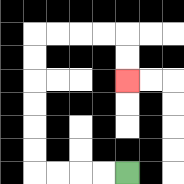{'start': '[5, 7]', 'end': '[5, 3]', 'path_directions': 'L,L,L,L,U,U,U,U,U,U,R,R,R,R,D,D', 'path_coordinates': '[[5, 7], [4, 7], [3, 7], [2, 7], [1, 7], [1, 6], [1, 5], [1, 4], [1, 3], [1, 2], [1, 1], [2, 1], [3, 1], [4, 1], [5, 1], [5, 2], [5, 3]]'}